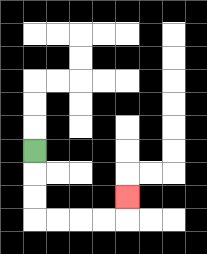{'start': '[1, 6]', 'end': '[5, 8]', 'path_directions': 'D,D,D,R,R,R,R,U', 'path_coordinates': '[[1, 6], [1, 7], [1, 8], [1, 9], [2, 9], [3, 9], [4, 9], [5, 9], [5, 8]]'}